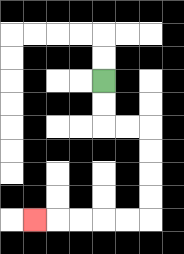{'start': '[4, 3]', 'end': '[1, 9]', 'path_directions': 'D,D,R,R,D,D,D,D,L,L,L,L,L', 'path_coordinates': '[[4, 3], [4, 4], [4, 5], [5, 5], [6, 5], [6, 6], [6, 7], [6, 8], [6, 9], [5, 9], [4, 9], [3, 9], [2, 9], [1, 9]]'}